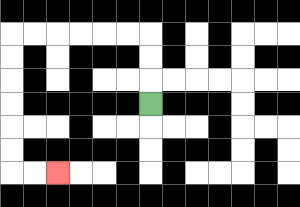{'start': '[6, 4]', 'end': '[2, 7]', 'path_directions': 'U,U,U,L,L,L,L,L,L,D,D,D,D,D,D,R,R', 'path_coordinates': '[[6, 4], [6, 3], [6, 2], [6, 1], [5, 1], [4, 1], [3, 1], [2, 1], [1, 1], [0, 1], [0, 2], [0, 3], [0, 4], [0, 5], [0, 6], [0, 7], [1, 7], [2, 7]]'}